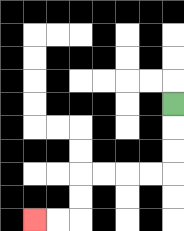{'start': '[7, 4]', 'end': '[1, 9]', 'path_directions': 'D,D,D,L,L,L,L,D,D,L,L', 'path_coordinates': '[[7, 4], [7, 5], [7, 6], [7, 7], [6, 7], [5, 7], [4, 7], [3, 7], [3, 8], [3, 9], [2, 9], [1, 9]]'}